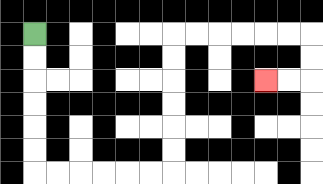{'start': '[1, 1]', 'end': '[11, 3]', 'path_directions': 'D,D,D,D,D,D,R,R,R,R,R,R,U,U,U,U,U,U,R,R,R,R,R,R,D,D,L,L', 'path_coordinates': '[[1, 1], [1, 2], [1, 3], [1, 4], [1, 5], [1, 6], [1, 7], [2, 7], [3, 7], [4, 7], [5, 7], [6, 7], [7, 7], [7, 6], [7, 5], [7, 4], [7, 3], [7, 2], [7, 1], [8, 1], [9, 1], [10, 1], [11, 1], [12, 1], [13, 1], [13, 2], [13, 3], [12, 3], [11, 3]]'}